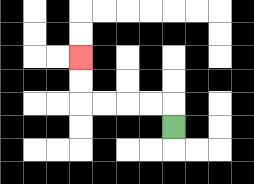{'start': '[7, 5]', 'end': '[3, 2]', 'path_directions': 'U,L,L,L,L,U,U', 'path_coordinates': '[[7, 5], [7, 4], [6, 4], [5, 4], [4, 4], [3, 4], [3, 3], [3, 2]]'}